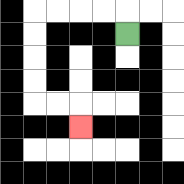{'start': '[5, 1]', 'end': '[3, 5]', 'path_directions': 'U,L,L,L,L,D,D,D,D,R,R,D', 'path_coordinates': '[[5, 1], [5, 0], [4, 0], [3, 0], [2, 0], [1, 0], [1, 1], [1, 2], [1, 3], [1, 4], [2, 4], [3, 4], [3, 5]]'}